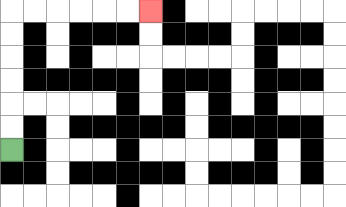{'start': '[0, 6]', 'end': '[6, 0]', 'path_directions': 'U,U,U,U,U,U,R,R,R,R,R,R', 'path_coordinates': '[[0, 6], [0, 5], [0, 4], [0, 3], [0, 2], [0, 1], [0, 0], [1, 0], [2, 0], [3, 0], [4, 0], [5, 0], [6, 0]]'}